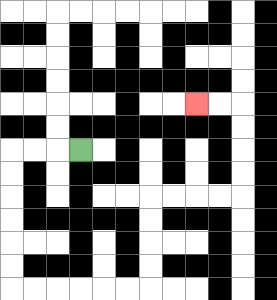{'start': '[3, 6]', 'end': '[8, 4]', 'path_directions': 'L,L,L,D,D,D,D,D,D,R,R,R,R,R,R,U,U,U,U,R,R,R,R,U,U,U,U,L,L', 'path_coordinates': '[[3, 6], [2, 6], [1, 6], [0, 6], [0, 7], [0, 8], [0, 9], [0, 10], [0, 11], [0, 12], [1, 12], [2, 12], [3, 12], [4, 12], [5, 12], [6, 12], [6, 11], [6, 10], [6, 9], [6, 8], [7, 8], [8, 8], [9, 8], [10, 8], [10, 7], [10, 6], [10, 5], [10, 4], [9, 4], [8, 4]]'}